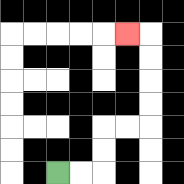{'start': '[2, 7]', 'end': '[5, 1]', 'path_directions': 'R,R,U,U,R,R,U,U,U,U,L', 'path_coordinates': '[[2, 7], [3, 7], [4, 7], [4, 6], [4, 5], [5, 5], [6, 5], [6, 4], [6, 3], [6, 2], [6, 1], [5, 1]]'}